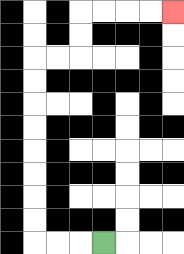{'start': '[4, 10]', 'end': '[7, 0]', 'path_directions': 'L,L,L,U,U,U,U,U,U,U,U,R,R,U,U,R,R,R,R', 'path_coordinates': '[[4, 10], [3, 10], [2, 10], [1, 10], [1, 9], [1, 8], [1, 7], [1, 6], [1, 5], [1, 4], [1, 3], [1, 2], [2, 2], [3, 2], [3, 1], [3, 0], [4, 0], [5, 0], [6, 0], [7, 0]]'}